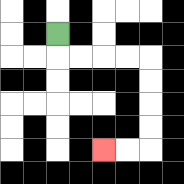{'start': '[2, 1]', 'end': '[4, 6]', 'path_directions': 'D,R,R,R,R,D,D,D,D,L,L', 'path_coordinates': '[[2, 1], [2, 2], [3, 2], [4, 2], [5, 2], [6, 2], [6, 3], [6, 4], [6, 5], [6, 6], [5, 6], [4, 6]]'}